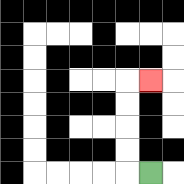{'start': '[6, 7]', 'end': '[6, 3]', 'path_directions': 'L,U,U,U,U,R', 'path_coordinates': '[[6, 7], [5, 7], [5, 6], [5, 5], [5, 4], [5, 3], [6, 3]]'}